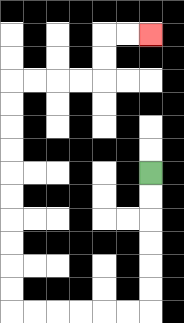{'start': '[6, 7]', 'end': '[6, 1]', 'path_directions': 'D,D,D,D,D,D,L,L,L,L,L,L,U,U,U,U,U,U,U,U,U,U,R,R,R,R,U,U,R,R', 'path_coordinates': '[[6, 7], [6, 8], [6, 9], [6, 10], [6, 11], [6, 12], [6, 13], [5, 13], [4, 13], [3, 13], [2, 13], [1, 13], [0, 13], [0, 12], [0, 11], [0, 10], [0, 9], [0, 8], [0, 7], [0, 6], [0, 5], [0, 4], [0, 3], [1, 3], [2, 3], [3, 3], [4, 3], [4, 2], [4, 1], [5, 1], [6, 1]]'}